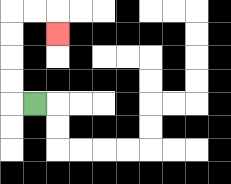{'start': '[1, 4]', 'end': '[2, 1]', 'path_directions': 'L,U,U,U,U,R,R,D', 'path_coordinates': '[[1, 4], [0, 4], [0, 3], [0, 2], [0, 1], [0, 0], [1, 0], [2, 0], [2, 1]]'}